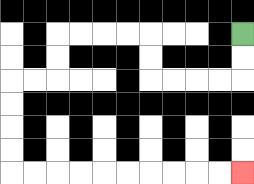{'start': '[10, 1]', 'end': '[10, 7]', 'path_directions': 'D,D,L,L,L,L,U,U,L,L,L,L,D,D,L,L,D,D,D,D,R,R,R,R,R,R,R,R,R,R', 'path_coordinates': '[[10, 1], [10, 2], [10, 3], [9, 3], [8, 3], [7, 3], [6, 3], [6, 2], [6, 1], [5, 1], [4, 1], [3, 1], [2, 1], [2, 2], [2, 3], [1, 3], [0, 3], [0, 4], [0, 5], [0, 6], [0, 7], [1, 7], [2, 7], [3, 7], [4, 7], [5, 7], [6, 7], [7, 7], [8, 7], [9, 7], [10, 7]]'}